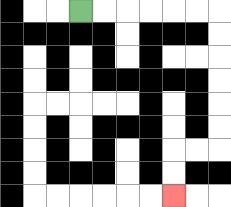{'start': '[3, 0]', 'end': '[7, 8]', 'path_directions': 'R,R,R,R,R,R,D,D,D,D,D,D,L,L,D,D', 'path_coordinates': '[[3, 0], [4, 0], [5, 0], [6, 0], [7, 0], [8, 0], [9, 0], [9, 1], [9, 2], [9, 3], [9, 4], [9, 5], [9, 6], [8, 6], [7, 6], [7, 7], [7, 8]]'}